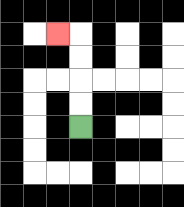{'start': '[3, 5]', 'end': '[2, 1]', 'path_directions': 'U,U,U,U,L', 'path_coordinates': '[[3, 5], [3, 4], [3, 3], [3, 2], [3, 1], [2, 1]]'}